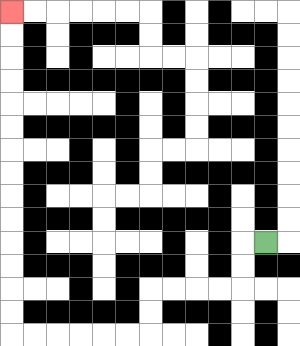{'start': '[11, 10]', 'end': '[0, 0]', 'path_directions': 'L,D,D,L,L,L,L,D,D,L,L,L,L,L,L,U,U,U,U,U,U,U,U,U,U,U,U,U,U', 'path_coordinates': '[[11, 10], [10, 10], [10, 11], [10, 12], [9, 12], [8, 12], [7, 12], [6, 12], [6, 13], [6, 14], [5, 14], [4, 14], [3, 14], [2, 14], [1, 14], [0, 14], [0, 13], [0, 12], [0, 11], [0, 10], [0, 9], [0, 8], [0, 7], [0, 6], [0, 5], [0, 4], [0, 3], [0, 2], [0, 1], [0, 0]]'}